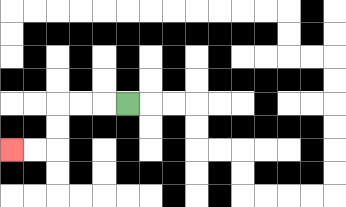{'start': '[5, 4]', 'end': '[0, 6]', 'path_directions': 'L,L,L,D,D,L,L', 'path_coordinates': '[[5, 4], [4, 4], [3, 4], [2, 4], [2, 5], [2, 6], [1, 6], [0, 6]]'}